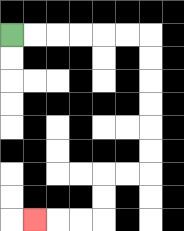{'start': '[0, 1]', 'end': '[1, 9]', 'path_directions': 'R,R,R,R,R,R,D,D,D,D,D,D,L,L,D,D,L,L,L', 'path_coordinates': '[[0, 1], [1, 1], [2, 1], [3, 1], [4, 1], [5, 1], [6, 1], [6, 2], [6, 3], [6, 4], [6, 5], [6, 6], [6, 7], [5, 7], [4, 7], [4, 8], [4, 9], [3, 9], [2, 9], [1, 9]]'}